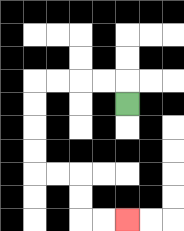{'start': '[5, 4]', 'end': '[5, 9]', 'path_directions': 'U,L,L,L,L,D,D,D,D,R,R,D,D,R,R', 'path_coordinates': '[[5, 4], [5, 3], [4, 3], [3, 3], [2, 3], [1, 3], [1, 4], [1, 5], [1, 6], [1, 7], [2, 7], [3, 7], [3, 8], [3, 9], [4, 9], [5, 9]]'}